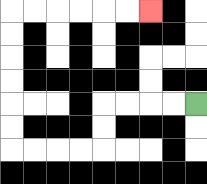{'start': '[8, 4]', 'end': '[6, 0]', 'path_directions': 'L,L,L,L,D,D,L,L,L,L,U,U,U,U,U,U,R,R,R,R,R,R', 'path_coordinates': '[[8, 4], [7, 4], [6, 4], [5, 4], [4, 4], [4, 5], [4, 6], [3, 6], [2, 6], [1, 6], [0, 6], [0, 5], [0, 4], [0, 3], [0, 2], [0, 1], [0, 0], [1, 0], [2, 0], [3, 0], [4, 0], [5, 0], [6, 0]]'}